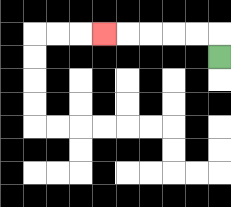{'start': '[9, 2]', 'end': '[4, 1]', 'path_directions': 'U,L,L,L,L,L', 'path_coordinates': '[[9, 2], [9, 1], [8, 1], [7, 1], [6, 1], [5, 1], [4, 1]]'}